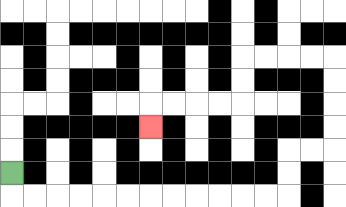{'start': '[0, 7]', 'end': '[6, 5]', 'path_directions': 'D,R,R,R,R,R,R,R,R,R,R,R,R,U,U,R,R,U,U,U,U,L,L,L,L,D,D,L,L,L,L,D', 'path_coordinates': '[[0, 7], [0, 8], [1, 8], [2, 8], [3, 8], [4, 8], [5, 8], [6, 8], [7, 8], [8, 8], [9, 8], [10, 8], [11, 8], [12, 8], [12, 7], [12, 6], [13, 6], [14, 6], [14, 5], [14, 4], [14, 3], [14, 2], [13, 2], [12, 2], [11, 2], [10, 2], [10, 3], [10, 4], [9, 4], [8, 4], [7, 4], [6, 4], [6, 5]]'}